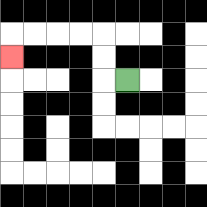{'start': '[5, 3]', 'end': '[0, 2]', 'path_directions': 'L,U,U,L,L,L,L,D', 'path_coordinates': '[[5, 3], [4, 3], [4, 2], [4, 1], [3, 1], [2, 1], [1, 1], [0, 1], [0, 2]]'}